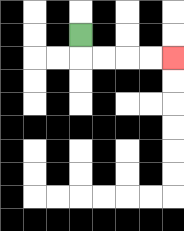{'start': '[3, 1]', 'end': '[7, 2]', 'path_directions': 'D,R,R,R,R', 'path_coordinates': '[[3, 1], [3, 2], [4, 2], [5, 2], [6, 2], [7, 2]]'}